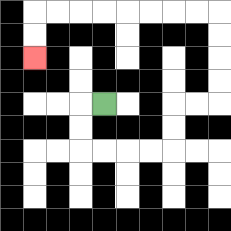{'start': '[4, 4]', 'end': '[1, 2]', 'path_directions': 'L,D,D,R,R,R,R,U,U,R,R,U,U,U,U,L,L,L,L,L,L,L,L,D,D', 'path_coordinates': '[[4, 4], [3, 4], [3, 5], [3, 6], [4, 6], [5, 6], [6, 6], [7, 6], [7, 5], [7, 4], [8, 4], [9, 4], [9, 3], [9, 2], [9, 1], [9, 0], [8, 0], [7, 0], [6, 0], [5, 0], [4, 0], [3, 0], [2, 0], [1, 0], [1, 1], [1, 2]]'}